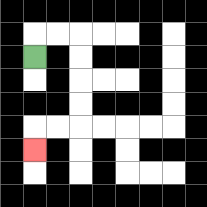{'start': '[1, 2]', 'end': '[1, 6]', 'path_directions': 'U,R,R,D,D,D,D,L,L,D', 'path_coordinates': '[[1, 2], [1, 1], [2, 1], [3, 1], [3, 2], [3, 3], [3, 4], [3, 5], [2, 5], [1, 5], [1, 6]]'}